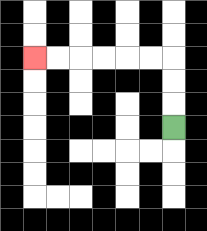{'start': '[7, 5]', 'end': '[1, 2]', 'path_directions': 'U,U,U,L,L,L,L,L,L', 'path_coordinates': '[[7, 5], [7, 4], [7, 3], [7, 2], [6, 2], [5, 2], [4, 2], [3, 2], [2, 2], [1, 2]]'}